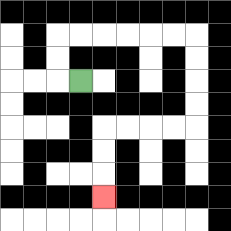{'start': '[3, 3]', 'end': '[4, 8]', 'path_directions': 'L,U,U,R,R,R,R,R,R,D,D,D,D,L,L,L,L,D,D,D', 'path_coordinates': '[[3, 3], [2, 3], [2, 2], [2, 1], [3, 1], [4, 1], [5, 1], [6, 1], [7, 1], [8, 1], [8, 2], [8, 3], [8, 4], [8, 5], [7, 5], [6, 5], [5, 5], [4, 5], [4, 6], [4, 7], [4, 8]]'}